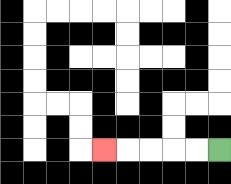{'start': '[9, 6]', 'end': '[4, 6]', 'path_directions': 'L,L,L,L,L', 'path_coordinates': '[[9, 6], [8, 6], [7, 6], [6, 6], [5, 6], [4, 6]]'}